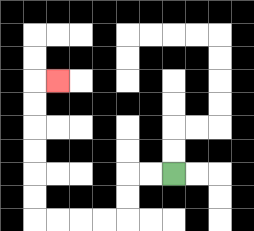{'start': '[7, 7]', 'end': '[2, 3]', 'path_directions': 'L,L,D,D,L,L,L,L,U,U,U,U,U,U,R', 'path_coordinates': '[[7, 7], [6, 7], [5, 7], [5, 8], [5, 9], [4, 9], [3, 9], [2, 9], [1, 9], [1, 8], [1, 7], [1, 6], [1, 5], [1, 4], [1, 3], [2, 3]]'}